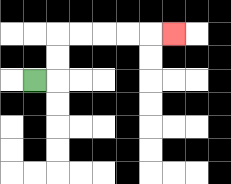{'start': '[1, 3]', 'end': '[7, 1]', 'path_directions': 'R,U,U,R,R,R,R,R', 'path_coordinates': '[[1, 3], [2, 3], [2, 2], [2, 1], [3, 1], [4, 1], [5, 1], [6, 1], [7, 1]]'}